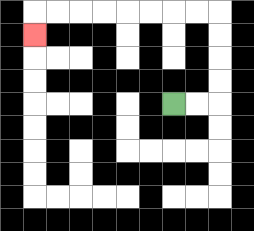{'start': '[7, 4]', 'end': '[1, 1]', 'path_directions': 'R,R,U,U,U,U,L,L,L,L,L,L,L,L,D', 'path_coordinates': '[[7, 4], [8, 4], [9, 4], [9, 3], [9, 2], [9, 1], [9, 0], [8, 0], [7, 0], [6, 0], [5, 0], [4, 0], [3, 0], [2, 0], [1, 0], [1, 1]]'}